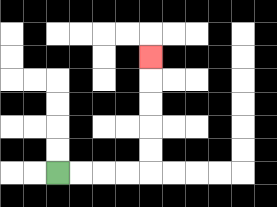{'start': '[2, 7]', 'end': '[6, 2]', 'path_directions': 'R,R,R,R,U,U,U,U,U', 'path_coordinates': '[[2, 7], [3, 7], [4, 7], [5, 7], [6, 7], [6, 6], [6, 5], [6, 4], [6, 3], [6, 2]]'}